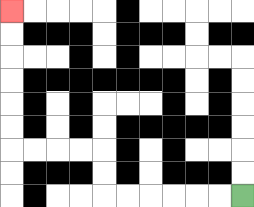{'start': '[10, 8]', 'end': '[0, 0]', 'path_directions': 'L,L,L,L,L,L,U,U,L,L,L,L,U,U,U,U,U,U', 'path_coordinates': '[[10, 8], [9, 8], [8, 8], [7, 8], [6, 8], [5, 8], [4, 8], [4, 7], [4, 6], [3, 6], [2, 6], [1, 6], [0, 6], [0, 5], [0, 4], [0, 3], [0, 2], [0, 1], [0, 0]]'}